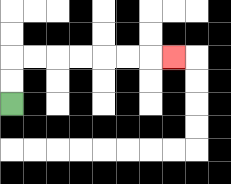{'start': '[0, 4]', 'end': '[7, 2]', 'path_directions': 'U,U,R,R,R,R,R,R,R', 'path_coordinates': '[[0, 4], [0, 3], [0, 2], [1, 2], [2, 2], [3, 2], [4, 2], [5, 2], [6, 2], [7, 2]]'}